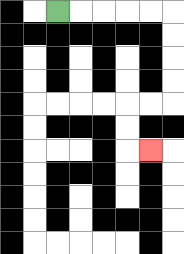{'start': '[2, 0]', 'end': '[6, 6]', 'path_directions': 'R,R,R,R,R,D,D,D,D,L,L,D,D,R', 'path_coordinates': '[[2, 0], [3, 0], [4, 0], [5, 0], [6, 0], [7, 0], [7, 1], [7, 2], [7, 3], [7, 4], [6, 4], [5, 4], [5, 5], [5, 6], [6, 6]]'}